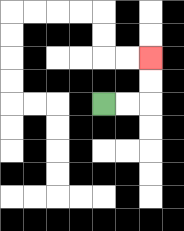{'start': '[4, 4]', 'end': '[6, 2]', 'path_directions': 'R,R,U,U', 'path_coordinates': '[[4, 4], [5, 4], [6, 4], [6, 3], [6, 2]]'}